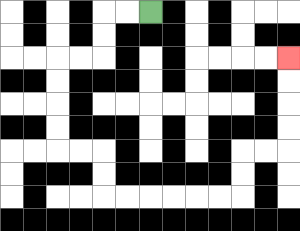{'start': '[6, 0]', 'end': '[12, 2]', 'path_directions': 'L,L,D,D,L,L,D,D,D,D,R,R,D,D,R,R,R,R,R,R,U,U,R,R,U,U,U,U', 'path_coordinates': '[[6, 0], [5, 0], [4, 0], [4, 1], [4, 2], [3, 2], [2, 2], [2, 3], [2, 4], [2, 5], [2, 6], [3, 6], [4, 6], [4, 7], [4, 8], [5, 8], [6, 8], [7, 8], [8, 8], [9, 8], [10, 8], [10, 7], [10, 6], [11, 6], [12, 6], [12, 5], [12, 4], [12, 3], [12, 2]]'}